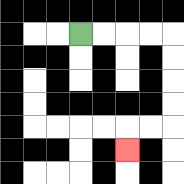{'start': '[3, 1]', 'end': '[5, 6]', 'path_directions': 'R,R,R,R,D,D,D,D,L,L,D', 'path_coordinates': '[[3, 1], [4, 1], [5, 1], [6, 1], [7, 1], [7, 2], [7, 3], [7, 4], [7, 5], [6, 5], [5, 5], [5, 6]]'}